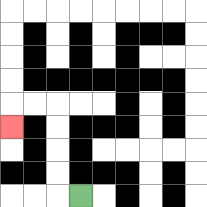{'start': '[3, 8]', 'end': '[0, 5]', 'path_directions': 'L,U,U,U,U,L,L,D', 'path_coordinates': '[[3, 8], [2, 8], [2, 7], [2, 6], [2, 5], [2, 4], [1, 4], [0, 4], [0, 5]]'}